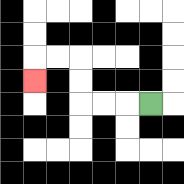{'start': '[6, 4]', 'end': '[1, 3]', 'path_directions': 'L,L,L,U,U,L,L,D', 'path_coordinates': '[[6, 4], [5, 4], [4, 4], [3, 4], [3, 3], [3, 2], [2, 2], [1, 2], [1, 3]]'}